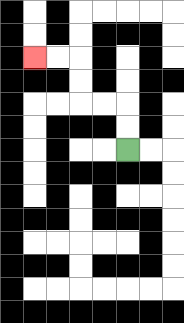{'start': '[5, 6]', 'end': '[1, 2]', 'path_directions': 'U,U,L,L,U,U,L,L', 'path_coordinates': '[[5, 6], [5, 5], [5, 4], [4, 4], [3, 4], [3, 3], [3, 2], [2, 2], [1, 2]]'}